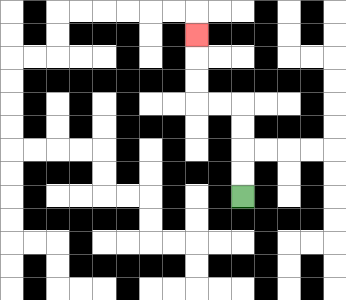{'start': '[10, 8]', 'end': '[8, 1]', 'path_directions': 'U,U,U,U,L,L,U,U,U', 'path_coordinates': '[[10, 8], [10, 7], [10, 6], [10, 5], [10, 4], [9, 4], [8, 4], [8, 3], [8, 2], [8, 1]]'}